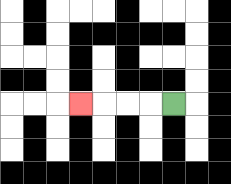{'start': '[7, 4]', 'end': '[3, 4]', 'path_directions': 'L,L,L,L', 'path_coordinates': '[[7, 4], [6, 4], [5, 4], [4, 4], [3, 4]]'}